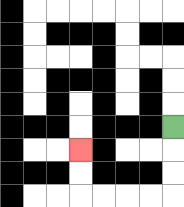{'start': '[7, 5]', 'end': '[3, 6]', 'path_directions': 'D,D,D,L,L,L,L,U,U', 'path_coordinates': '[[7, 5], [7, 6], [7, 7], [7, 8], [6, 8], [5, 8], [4, 8], [3, 8], [3, 7], [3, 6]]'}